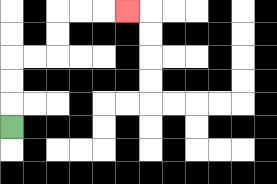{'start': '[0, 5]', 'end': '[5, 0]', 'path_directions': 'U,U,U,R,R,U,U,R,R,R', 'path_coordinates': '[[0, 5], [0, 4], [0, 3], [0, 2], [1, 2], [2, 2], [2, 1], [2, 0], [3, 0], [4, 0], [5, 0]]'}